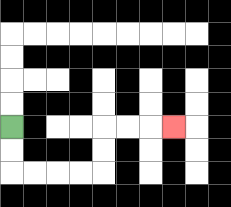{'start': '[0, 5]', 'end': '[7, 5]', 'path_directions': 'D,D,R,R,R,R,U,U,R,R,R', 'path_coordinates': '[[0, 5], [0, 6], [0, 7], [1, 7], [2, 7], [3, 7], [4, 7], [4, 6], [4, 5], [5, 5], [6, 5], [7, 5]]'}